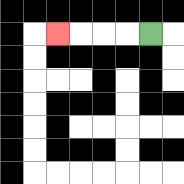{'start': '[6, 1]', 'end': '[2, 1]', 'path_directions': 'L,L,L,L', 'path_coordinates': '[[6, 1], [5, 1], [4, 1], [3, 1], [2, 1]]'}